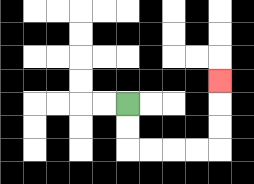{'start': '[5, 4]', 'end': '[9, 3]', 'path_directions': 'D,D,R,R,R,R,U,U,U', 'path_coordinates': '[[5, 4], [5, 5], [5, 6], [6, 6], [7, 6], [8, 6], [9, 6], [9, 5], [9, 4], [9, 3]]'}